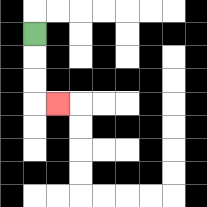{'start': '[1, 1]', 'end': '[2, 4]', 'path_directions': 'D,D,D,R', 'path_coordinates': '[[1, 1], [1, 2], [1, 3], [1, 4], [2, 4]]'}